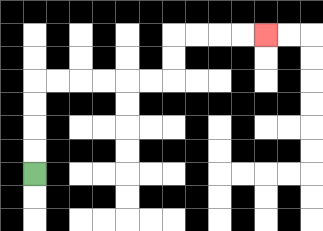{'start': '[1, 7]', 'end': '[11, 1]', 'path_directions': 'U,U,U,U,R,R,R,R,R,R,U,U,R,R,R,R', 'path_coordinates': '[[1, 7], [1, 6], [1, 5], [1, 4], [1, 3], [2, 3], [3, 3], [4, 3], [5, 3], [6, 3], [7, 3], [7, 2], [7, 1], [8, 1], [9, 1], [10, 1], [11, 1]]'}